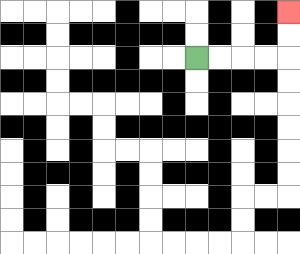{'start': '[8, 2]', 'end': '[12, 0]', 'path_directions': 'R,R,R,R,U,U', 'path_coordinates': '[[8, 2], [9, 2], [10, 2], [11, 2], [12, 2], [12, 1], [12, 0]]'}